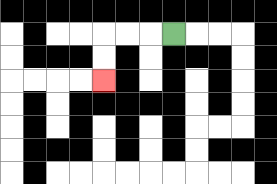{'start': '[7, 1]', 'end': '[4, 3]', 'path_directions': 'L,L,L,D,D', 'path_coordinates': '[[7, 1], [6, 1], [5, 1], [4, 1], [4, 2], [4, 3]]'}